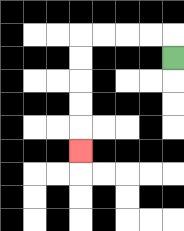{'start': '[7, 2]', 'end': '[3, 6]', 'path_directions': 'U,L,L,L,L,D,D,D,D,D', 'path_coordinates': '[[7, 2], [7, 1], [6, 1], [5, 1], [4, 1], [3, 1], [3, 2], [3, 3], [3, 4], [3, 5], [3, 6]]'}